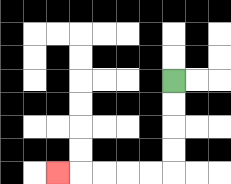{'start': '[7, 3]', 'end': '[2, 7]', 'path_directions': 'D,D,D,D,L,L,L,L,L', 'path_coordinates': '[[7, 3], [7, 4], [7, 5], [7, 6], [7, 7], [6, 7], [5, 7], [4, 7], [3, 7], [2, 7]]'}